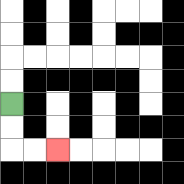{'start': '[0, 4]', 'end': '[2, 6]', 'path_directions': 'D,D,R,R', 'path_coordinates': '[[0, 4], [0, 5], [0, 6], [1, 6], [2, 6]]'}